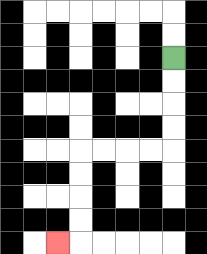{'start': '[7, 2]', 'end': '[2, 10]', 'path_directions': 'D,D,D,D,L,L,L,L,D,D,D,D,L', 'path_coordinates': '[[7, 2], [7, 3], [7, 4], [7, 5], [7, 6], [6, 6], [5, 6], [4, 6], [3, 6], [3, 7], [3, 8], [3, 9], [3, 10], [2, 10]]'}